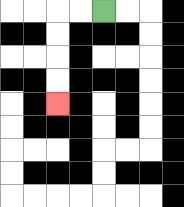{'start': '[4, 0]', 'end': '[2, 4]', 'path_directions': 'L,L,D,D,D,D', 'path_coordinates': '[[4, 0], [3, 0], [2, 0], [2, 1], [2, 2], [2, 3], [2, 4]]'}